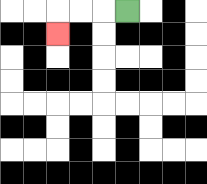{'start': '[5, 0]', 'end': '[2, 1]', 'path_directions': 'L,L,L,D', 'path_coordinates': '[[5, 0], [4, 0], [3, 0], [2, 0], [2, 1]]'}